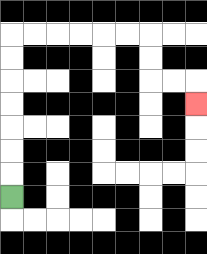{'start': '[0, 8]', 'end': '[8, 4]', 'path_directions': 'U,U,U,U,U,U,U,R,R,R,R,R,R,D,D,R,R,D', 'path_coordinates': '[[0, 8], [0, 7], [0, 6], [0, 5], [0, 4], [0, 3], [0, 2], [0, 1], [1, 1], [2, 1], [3, 1], [4, 1], [5, 1], [6, 1], [6, 2], [6, 3], [7, 3], [8, 3], [8, 4]]'}